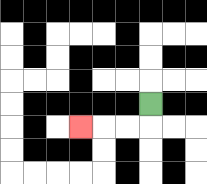{'start': '[6, 4]', 'end': '[3, 5]', 'path_directions': 'D,L,L,L', 'path_coordinates': '[[6, 4], [6, 5], [5, 5], [4, 5], [3, 5]]'}